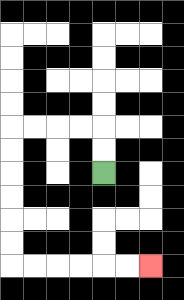{'start': '[4, 7]', 'end': '[6, 11]', 'path_directions': 'U,U,L,L,L,L,D,D,D,D,D,D,R,R,R,R,R,R', 'path_coordinates': '[[4, 7], [4, 6], [4, 5], [3, 5], [2, 5], [1, 5], [0, 5], [0, 6], [0, 7], [0, 8], [0, 9], [0, 10], [0, 11], [1, 11], [2, 11], [3, 11], [4, 11], [5, 11], [6, 11]]'}